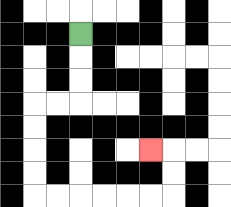{'start': '[3, 1]', 'end': '[6, 6]', 'path_directions': 'D,D,D,L,L,D,D,D,D,R,R,R,R,R,R,U,U,L', 'path_coordinates': '[[3, 1], [3, 2], [3, 3], [3, 4], [2, 4], [1, 4], [1, 5], [1, 6], [1, 7], [1, 8], [2, 8], [3, 8], [4, 8], [5, 8], [6, 8], [7, 8], [7, 7], [7, 6], [6, 6]]'}